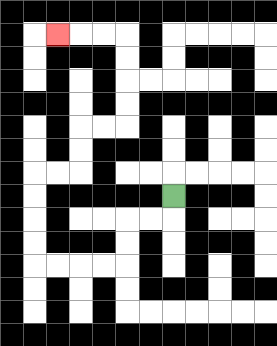{'start': '[7, 8]', 'end': '[2, 1]', 'path_directions': 'D,L,L,D,D,L,L,L,L,U,U,U,U,R,R,U,U,R,R,U,U,U,U,L,L,L', 'path_coordinates': '[[7, 8], [7, 9], [6, 9], [5, 9], [5, 10], [5, 11], [4, 11], [3, 11], [2, 11], [1, 11], [1, 10], [1, 9], [1, 8], [1, 7], [2, 7], [3, 7], [3, 6], [3, 5], [4, 5], [5, 5], [5, 4], [5, 3], [5, 2], [5, 1], [4, 1], [3, 1], [2, 1]]'}